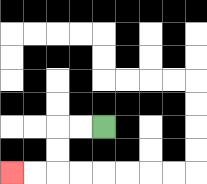{'start': '[4, 5]', 'end': '[0, 7]', 'path_directions': 'L,L,D,D,L,L', 'path_coordinates': '[[4, 5], [3, 5], [2, 5], [2, 6], [2, 7], [1, 7], [0, 7]]'}